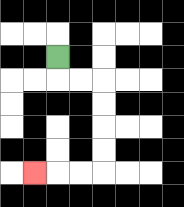{'start': '[2, 2]', 'end': '[1, 7]', 'path_directions': 'D,R,R,D,D,D,D,L,L,L', 'path_coordinates': '[[2, 2], [2, 3], [3, 3], [4, 3], [4, 4], [4, 5], [4, 6], [4, 7], [3, 7], [2, 7], [1, 7]]'}